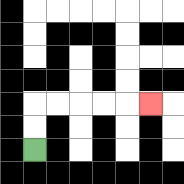{'start': '[1, 6]', 'end': '[6, 4]', 'path_directions': 'U,U,R,R,R,R,R', 'path_coordinates': '[[1, 6], [1, 5], [1, 4], [2, 4], [3, 4], [4, 4], [5, 4], [6, 4]]'}